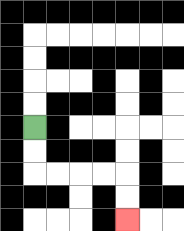{'start': '[1, 5]', 'end': '[5, 9]', 'path_directions': 'D,D,R,R,R,R,D,D', 'path_coordinates': '[[1, 5], [1, 6], [1, 7], [2, 7], [3, 7], [4, 7], [5, 7], [5, 8], [5, 9]]'}